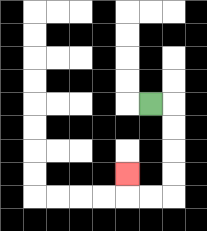{'start': '[6, 4]', 'end': '[5, 7]', 'path_directions': 'R,D,D,D,D,L,L,U', 'path_coordinates': '[[6, 4], [7, 4], [7, 5], [7, 6], [7, 7], [7, 8], [6, 8], [5, 8], [5, 7]]'}